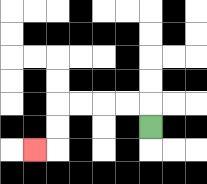{'start': '[6, 5]', 'end': '[1, 6]', 'path_directions': 'U,L,L,L,L,D,D,L', 'path_coordinates': '[[6, 5], [6, 4], [5, 4], [4, 4], [3, 4], [2, 4], [2, 5], [2, 6], [1, 6]]'}